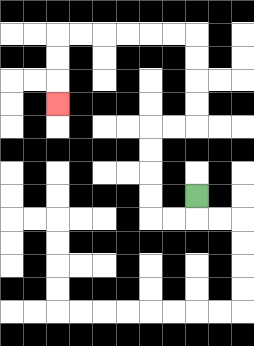{'start': '[8, 8]', 'end': '[2, 4]', 'path_directions': 'D,L,L,U,U,U,U,R,R,U,U,U,U,L,L,L,L,L,L,D,D,D', 'path_coordinates': '[[8, 8], [8, 9], [7, 9], [6, 9], [6, 8], [6, 7], [6, 6], [6, 5], [7, 5], [8, 5], [8, 4], [8, 3], [8, 2], [8, 1], [7, 1], [6, 1], [5, 1], [4, 1], [3, 1], [2, 1], [2, 2], [2, 3], [2, 4]]'}